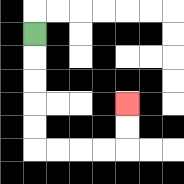{'start': '[1, 1]', 'end': '[5, 4]', 'path_directions': 'D,D,D,D,D,R,R,R,R,U,U', 'path_coordinates': '[[1, 1], [1, 2], [1, 3], [1, 4], [1, 5], [1, 6], [2, 6], [3, 6], [4, 6], [5, 6], [5, 5], [5, 4]]'}